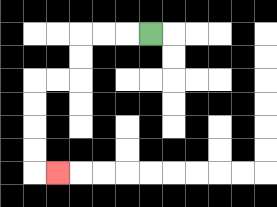{'start': '[6, 1]', 'end': '[2, 7]', 'path_directions': 'L,L,L,D,D,L,L,D,D,D,D,R', 'path_coordinates': '[[6, 1], [5, 1], [4, 1], [3, 1], [3, 2], [3, 3], [2, 3], [1, 3], [1, 4], [1, 5], [1, 6], [1, 7], [2, 7]]'}